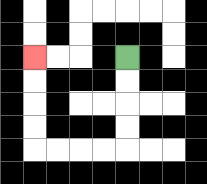{'start': '[5, 2]', 'end': '[1, 2]', 'path_directions': 'D,D,D,D,L,L,L,L,U,U,U,U', 'path_coordinates': '[[5, 2], [5, 3], [5, 4], [5, 5], [5, 6], [4, 6], [3, 6], [2, 6], [1, 6], [1, 5], [1, 4], [1, 3], [1, 2]]'}